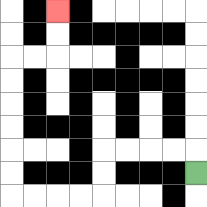{'start': '[8, 7]', 'end': '[2, 0]', 'path_directions': 'U,L,L,L,L,D,D,L,L,L,L,U,U,U,U,U,U,R,R,U,U', 'path_coordinates': '[[8, 7], [8, 6], [7, 6], [6, 6], [5, 6], [4, 6], [4, 7], [4, 8], [3, 8], [2, 8], [1, 8], [0, 8], [0, 7], [0, 6], [0, 5], [0, 4], [0, 3], [0, 2], [1, 2], [2, 2], [2, 1], [2, 0]]'}